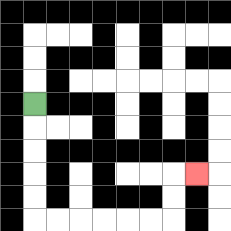{'start': '[1, 4]', 'end': '[8, 7]', 'path_directions': 'D,D,D,D,D,R,R,R,R,R,R,U,U,R', 'path_coordinates': '[[1, 4], [1, 5], [1, 6], [1, 7], [1, 8], [1, 9], [2, 9], [3, 9], [4, 9], [5, 9], [6, 9], [7, 9], [7, 8], [7, 7], [8, 7]]'}